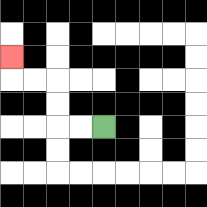{'start': '[4, 5]', 'end': '[0, 2]', 'path_directions': 'L,L,U,U,L,L,U', 'path_coordinates': '[[4, 5], [3, 5], [2, 5], [2, 4], [2, 3], [1, 3], [0, 3], [0, 2]]'}